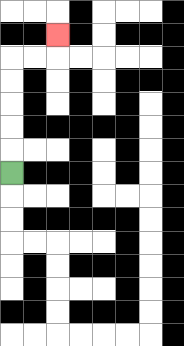{'start': '[0, 7]', 'end': '[2, 1]', 'path_directions': 'U,U,U,U,U,R,R,U', 'path_coordinates': '[[0, 7], [0, 6], [0, 5], [0, 4], [0, 3], [0, 2], [1, 2], [2, 2], [2, 1]]'}